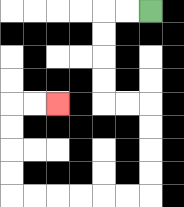{'start': '[6, 0]', 'end': '[2, 4]', 'path_directions': 'L,L,D,D,D,D,R,R,D,D,D,D,L,L,L,L,L,L,U,U,U,U,R,R', 'path_coordinates': '[[6, 0], [5, 0], [4, 0], [4, 1], [4, 2], [4, 3], [4, 4], [5, 4], [6, 4], [6, 5], [6, 6], [6, 7], [6, 8], [5, 8], [4, 8], [3, 8], [2, 8], [1, 8], [0, 8], [0, 7], [0, 6], [0, 5], [0, 4], [1, 4], [2, 4]]'}